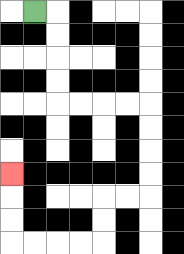{'start': '[1, 0]', 'end': '[0, 7]', 'path_directions': 'R,D,D,D,D,R,R,R,R,D,D,D,D,L,L,D,D,L,L,L,L,U,U,U', 'path_coordinates': '[[1, 0], [2, 0], [2, 1], [2, 2], [2, 3], [2, 4], [3, 4], [4, 4], [5, 4], [6, 4], [6, 5], [6, 6], [6, 7], [6, 8], [5, 8], [4, 8], [4, 9], [4, 10], [3, 10], [2, 10], [1, 10], [0, 10], [0, 9], [0, 8], [0, 7]]'}